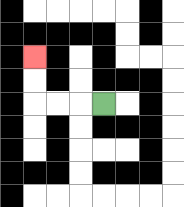{'start': '[4, 4]', 'end': '[1, 2]', 'path_directions': 'L,L,L,U,U', 'path_coordinates': '[[4, 4], [3, 4], [2, 4], [1, 4], [1, 3], [1, 2]]'}